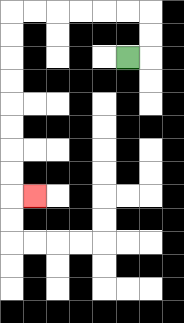{'start': '[5, 2]', 'end': '[1, 8]', 'path_directions': 'R,U,U,L,L,L,L,L,L,D,D,D,D,D,D,D,D,R', 'path_coordinates': '[[5, 2], [6, 2], [6, 1], [6, 0], [5, 0], [4, 0], [3, 0], [2, 0], [1, 0], [0, 0], [0, 1], [0, 2], [0, 3], [0, 4], [0, 5], [0, 6], [0, 7], [0, 8], [1, 8]]'}